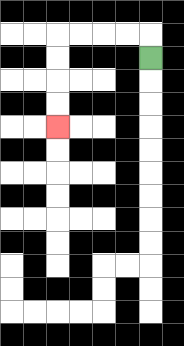{'start': '[6, 2]', 'end': '[2, 5]', 'path_directions': 'U,L,L,L,L,D,D,D,D', 'path_coordinates': '[[6, 2], [6, 1], [5, 1], [4, 1], [3, 1], [2, 1], [2, 2], [2, 3], [2, 4], [2, 5]]'}